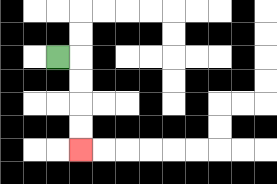{'start': '[2, 2]', 'end': '[3, 6]', 'path_directions': 'R,D,D,D,D', 'path_coordinates': '[[2, 2], [3, 2], [3, 3], [3, 4], [3, 5], [3, 6]]'}